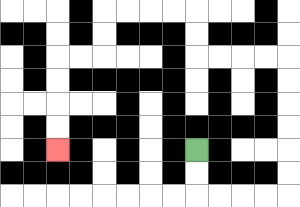{'start': '[8, 6]', 'end': '[2, 6]', 'path_directions': 'D,D,R,R,R,R,U,U,U,U,U,U,L,L,L,L,U,U,L,L,L,L,D,D,L,L,D,D,D,D', 'path_coordinates': '[[8, 6], [8, 7], [8, 8], [9, 8], [10, 8], [11, 8], [12, 8], [12, 7], [12, 6], [12, 5], [12, 4], [12, 3], [12, 2], [11, 2], [10, 2], [9, 2], [8, 2], [8, 1], [8, 0], [7, 0], [6, 0], [5, 0], [4, 0], [4, 1], [4, 2], [3, 2], [2, 2], [2, 3], [2, 4], [2, 5], [2, 6]]'}